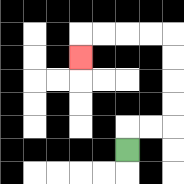{'start': '[5, 6]', 'end': '[3, 2]', 'path_directions': 'U,R,R,U,U,U,U,L,L,L,L,D', 'path_coordinates': '[[5, 6], [5, 5], [6, 5], [7, 5], [7, 4], [7, 3], [7, 2], [7, 1], [6, 1], [5, 1], [4, 1], [3, 1], [3, 2]]'}